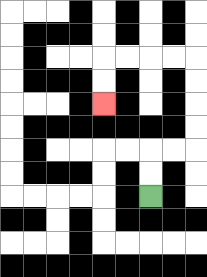{'start': '[6, 8]', 'end': '[4, 4]', 'path_directions': 'U,U,R,R,U,U,U,U,L,L,L,L,D,D', 'path_coordinates': '[[6, 8], [6, 7], [6, 6], [7, 6], [8, 6], [8, 5], [8, 4], [8, 3], [8, 2], [7, 2], [6, 2], [5, 2], [4, 2], [4, 3], [4, 4]]'}